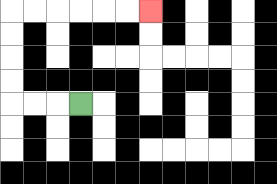{'start': '[3, 4]', 'end': '[6, 0]', 'path_directions': 'L,L,L,U,U,U,U,R,R,R,R,R,R', 'path_coordinates': '[[3, 4], [2, 4], [1, 4], [0, 4], [0, 3], [0, 2], [0, 1], [0, 0], [1, 0], [2, 0], [3, 0], [4, 0], [5, 0], [6, 0]]'}